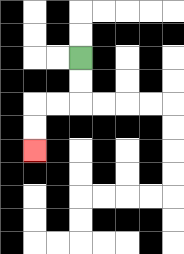{'start': '[3, 2]', 'end': '[1, 6]', 'path_directions': 'D,D,L,L,D,D', 'path_coordinates': '[[3, 2], [3, 3], [3, 4], [2, 4], [1, 4], [1, 5], [1, 6]]'}